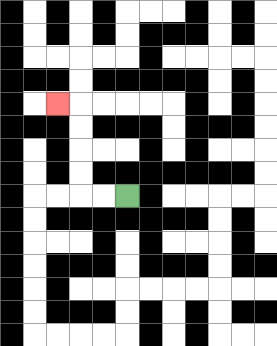{'start': '[5, 8]', 'end': '[2, 4]', 'path_directions': 'L,L,U,U,U,U,L', 'path_coordinates': '[[5, 8], [4, 8], [3, 8], [3, 7], [3, 6], [3, 5], [3, 4], [2, 4]]'}